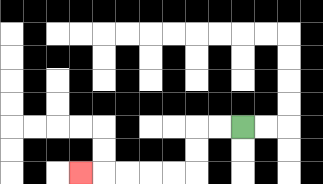{'start': '[10, 5]', 'end': '[3, 7]', 'path_directions': 'L,L,D,D,L,L,L,L,L', 'path_coordinates': '[[10, 5], [9, 5], [8, 5], [8, 6], [8, 7], [7, 7], [6, 7], [5, 7], [4, 7], [3, 7]]'}